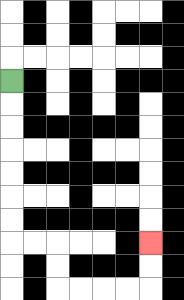{'start': '[0, 3]', 'end': '[6, 10]', 'path_directions': 'D,D,D,D,D,D,D,R,R,D,D,R,R,R,R,U,U', 'path_coordinates': '[[0, 3], [0, 4], [0, 5], [0, 6], [0, 7], [0, 8], [0, 9], [0, 10], [1, 10], [2, 10], [2, 11], [2, 12], [3, 12], [4, 12], [5, 12], [6, 12], [6, 11], [6, 10]]'}